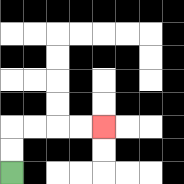{'start': '[0, 7]', 'end': '[4, 5]', 'path_directions': 'U,U,R,R,R,R', 'path_coordinates': '[[0, 7], [0, 6], [0, 5], [1, 5], [2, 5], [3, 5], [4, 5]]'}